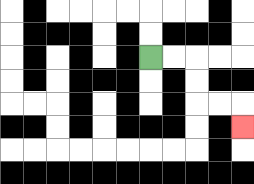{'start': '[6, 2]', 'end': '[10, 5]', 'path_directions': 'R,R,D,D,R,R,D', 'path_coordinates': '[[6, 2], [7, 2], [8, 2], [8, 3], [8, 4], [9, 4], [10, 4], [10, 5]]'}